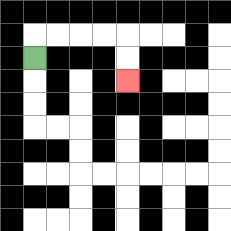{'start': '[1, 2]', 'end': '[5, 3]', 'path_directions': 'U,R,R,R,R,D,D', 'path_coordinates': '[[1, 2], [1, 1], [2, 1], [3, 1], [4, 1], [5, 1], [5, 2], [5, 3]]'}